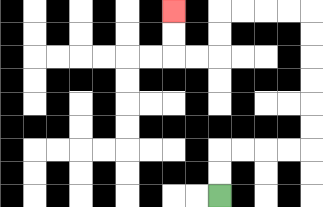{'start': '[9, 8]', 'end': '[7, 0]', 'path_directions': 'U,U,R,R,R,R,U,U,U,U,U,U,L,L,L,L,D,D,L,L,U,U', 'path_coordinates': '[[9, 8], [9, 7], [9, 6], [10, 6], [11, 6], [12, 6], [13, 6], [13, 5], [13, 4], [13, 3], [13, 2], [13, 1], [13, 0], [12, 0], [11, 0], [10, 0], [9, 0], [9, 1], [9, 2], [8, 2], [7, 2], [7, 1], [7, 0]]'}